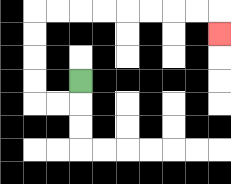{'start': '[3, 3]', 'end': '[9, 1]', 'path_directions': 'D,L,L,U,U,U,U,R,R,R,R,R,R,R,R,D', 'path_coordinates': '[[3, 3], [3, 4], [2, 4], [1, 4], [1, 3], [1, 2], [1, 1], [1, 0], [2, 0], [3, 0], [4, 0], [5, 0], [6, 0], [7, 0], [8, 0], [9, 0], [9, 1]]'}